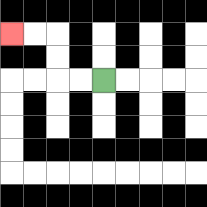{'start': '[4, 3]', 'end': '[0, 1]', 'path_directions': 'L,L,U,U,L,L', 'path_coordinates': '[[4, 3], [3, 3], [2, 3], [2, 2], [2, 1], [1, 1], [0, 1]]'}